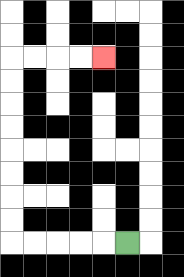{'start': '[5, 10]', 'end': '[4, 2]', 'path_directions': 'L,L,L,L,L,U,U,U,U,U,U,U,U,R,R,R,R', 'path_coordinates': '[[5, 10], [4, 10], [3, 10], [2, 10], [1, 10], [0, 10], [0, 9], [0, 8], [0, 7], [0, 6], [0, 5], [0, 4], [0, 3], [0, 2], [1, 2], [2, 2], [3, 2], [4, 2]]'}